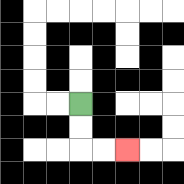{'start': '[3, 4]', 'end': '[5, 6]', 'path_directions': 'D,D,R,R', 'path_coordinates': '[[3, 4], [3, 5], [3, 6], [4, 6], [5, 6]]'}